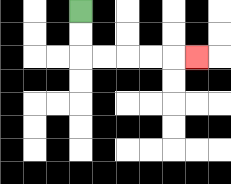{'start': '[3, 0]', 'end': '[8, 2]', 'path_directions': 'D,D,R,R,R,R,R', 'path_coordinates': '[[3, 0], [3, 1], [3, 2], [4, 2], [5, 2], [6, 2], [7, 2], [8, 2]]'}